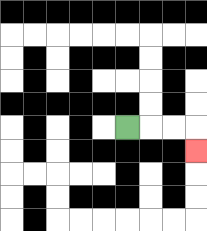{'start': '[5, 5]', 'end': '[8, 6]', 'path_directions': 'R,R,R,D', 'path_coordinates': '[[5, 5], [6, 5], [7, 5], [8, 5], [8, 6]]'}